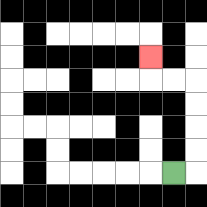{'start': '[7, 7]', 'end': '[6, 2]', 'path_directions': 'R,U,U,U,U,L,L,U', 'path_coordinates': '[[7, 7], [8, 7], [8, 6], [8, 5], [8, 4], [8, 3], [7, 3], [6, 3], [6, 2]]'}